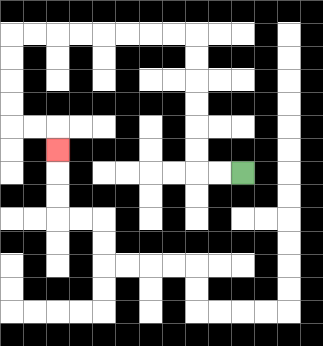{'start': '[10, 7]', 'end': '[2, 6]', 'path_directions': 'L,L,U,U,U,U,U,U,L,L,L,L,L,L,L,L,D,D,D,D,R,R,D', 'path_coordinates': '[[10, 7], [9, 7], [8, 7], [8, 6], [8, 5], [8, 4], [8, 3], [8, 2], [8, 1], [7, 1], [6, 1], [5, 1], [4, 1], [3, 1], [2, 1], [1, 1], [0, 1], [0, 2], [0, 3], [0, 4], [0, 5], [1, 5], [2, 5], [2, 6]]'}